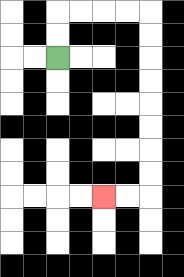{'start': '[2, 2]', 'end': '[4, 8]', 'path_directions': 'U,U,R,R,R,R,D,D,D,D,D,D,D,D,L,L', 'path_coordinates': '[[2, 2], [2, 1], [2, 0], [3, 0], [4, 0], [5, 0], [6, 0], [6, 1], [6, 2], [6, 3], [6, 4], [6, 5], [6, 6], [6, 7], [6, 8], [5, 8], [4, 8]]'}